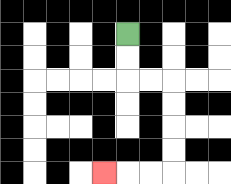{'start': '[5, 1]', 'end': '[4, 7]', 'path_directions': 'D,D,R,R,D,D,D,D,L,L,L', 'path_coordinates': '[[5, 1], [5, 2], [5, 3], [6, 3], [7, 3], [7, 4], [7, 5], [7, 6], [7, 7], [6, 7], [5, 7], [4, 7]]'}